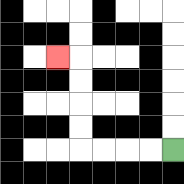{'start': '[7, 6]', 'end': '[2, 2]', 'path_directions': 'L,L,L,L,U,U,U,U,L', 'path_coordinates': '[[7, 6], [6, 6], [5, 6], [4, 6], [3, 6], [3, 5], [3, 4], [3, 3], [3, 2], [2, 2]]'}